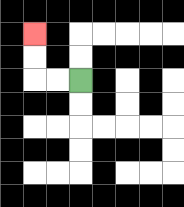{'start': '[3, 3]', 'end': '[1, 1]', 'path_directions': 'L,L,U,U', 'path_coordinates': '[[3, 3], [2, 3], [1, 3], [1, 2], [1, 1]]'}